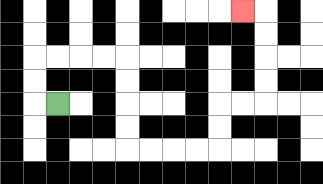{'start': '[2, 4]', 'end': '[10, 0]', 'path_directions': 'L,U,U,R,R,R,R,D,D,D,D,R,R,R,R,U,U,R,R,U,U,U,U,L', 'path_coordinates': '[[2, 4], [1, 4], [1, 3], [1, 2], [2, 2], [3, 2], [4, 2], [5, 2], [5, 3], [5, 4], [5, 5], [5, 6], [6, 6], [7, 6], [8, 6], [9, 6], [9, 5], [9, 4], [10, 4], [11, 4], [11, 3], [11, 2], [11, 1], [11, 0], [10, 0]]'}